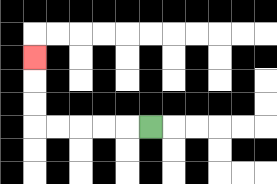{'start': '[6, 5]', 'end': '[1, 2]', 'path_directions': 'L,L,L,L,L,U,U,U', 'path_coordinates': '[[6, 5], [5, 5], [4, 5], [3, 5], [2, 5], [1, 5], [1, 4], [1, 3], [1, 2]]'}